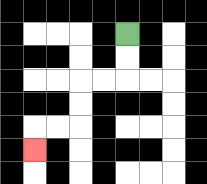{'start': '[5, 1]', 'end': '[1, 6]', 'path_directions': 'D,D,L,L,D,D,L,L,D', 'path_coordinates': '[[5, 1], [5, 2], [5, 3], [4, 3], [3, 3], [3, 4], [3, 5], [2, 5], [1, 5], [1, 6]]'}